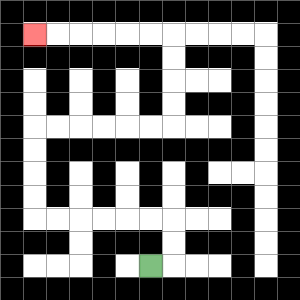{'start': '[6, 11]', 'end': '[1, 1]', 'path_directions': 'R,U,U,L,L,L,L,L,L,U,U,U,U,R,R,R,R,R,R,U,U,U,U,L,L,L,L,L,L', 'path_coordinates': '[[6, 11], [7, 11], [7, 10], [7, 9], [6, 9], [5, 9], [4, 9], [3, 9], [2, 9], [1, 9], [1, 8], [1, 7], [1, 6], [1, 5], [2, 5], [3, 5], [4, 5], [5, 5], [6, 5], [7, 5], [7, 4], [7, 3], [7, 2], [7, 1], [6, 1], [5, 1], [4, 1], [3, 1], [2, 1], [1, 1]]'}